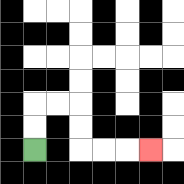{'start': '[1, 6]', 'end': '[6, 6]', 'path_directions': 'U,U,R,R,D,D,R,R,R', 'path_coordinates': '[[1, 6], [1, 5], [1, 4], [2, 4], [3, 4], [3, 5], [3, 6], [4, 6], [5, 6], [6, 6]]'}